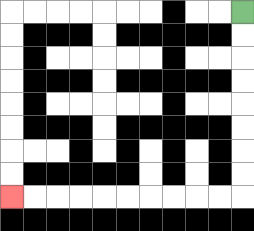{'start': '[10, 0]', 'end': '[0, 8]', 'path_directions': 'D,D,D,D,D,D,D,D,L,L,L,L,L,L,L,L,L,L', 'path_coordinates': '[[10, 0], [10, 1], [10, 2], [10, 3], [10, 4], [10, 5], [10, 6], [10, 7], [10, 8], [9, 8], [8, 8], [7, 8], [6, 8], [5, 8], [4, 8], [3, 8], [2, 8], [1, 8], [0, 8]]'}